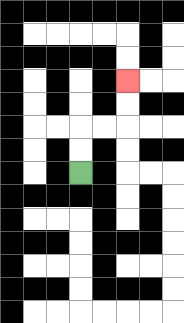{'start': '[3, 7]', 'end': '[5, 3]', 'path_directions': 'U,U,R,R,U,U', 'path_coordinates': '[[3, 7], [3, 6], [3, 5], [4, 5], [5, 5], [5, 4], [5, 3]]'}